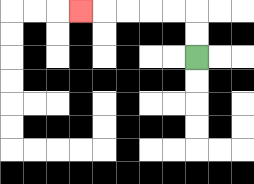{'start': '[8, 2]', 'end': '[3, 0]', 'path_directions': 'U,U,L,L,L,L,L', 'path_coordinates': '[[8, 2], [8, 1], [8, 0], [7, 0], [6, 0], [5, 0], [4, 0], [3, 0]]'}